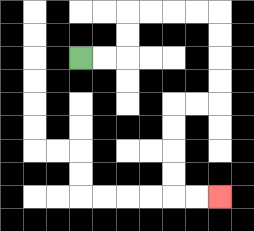{'start': '[3, 2]', 'end': '[9, 8]', 'path_directions': 'R,R,U,U,R,R,R,R,D,D,D,D,L,L,D,D,D,D,R,R', 'path_coordinates': '[[3, 2], [4, 2], [5, 2], [5, 1], [5, 0], [6, 0], [7, 0], [8, 0], [9, 0], [9, 1], [9, 2], [9, 3], [9, 4], [8, 4], [7, 4], [7, 5], [7, 6], [7, 7], [7, 8], [8, 8], [9, 8]]'}